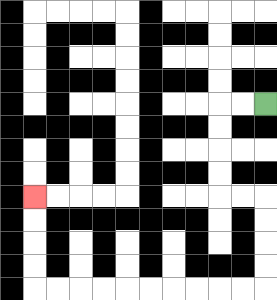{'start': '[11, 4]', 'end': '[1, 8]', 'path_directions': 'L,L,D,D,D,D,R,R,D,D,D,D,L,L,L,L,L,L,L,L,L,L,U,U,U,U', 'path_coordinates': '[[11, 4], [10, 4], [9, 4], [9, 5], [9, 6], [9, 7], [9, 8], [10, 8], [11, 8], [11, 9], [11, 10], [11, 11], [11, 12], [10, 12], [9, 12], [8, 12], [7, 12], [6, 12], [5, 12], [4, 12], [3, 12], [2, 12], [1, 12], [1, 11], [1, 10], [1, 9], [1, 8]]'}